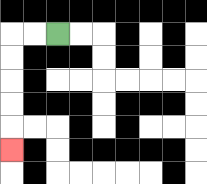{'start': '[2, 1]', 'end': '[0, 6]', 'path_directions': 'L,L,D,D,D,D,D', 'path_coordinates': '[[2, 1], [1, 1], [0, 1], [0, 2], [0, 3], [0, 4], [0, 5], [0, 6]]'}